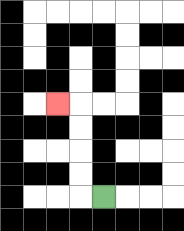{'start': '[4, 8]', 'end': '[2, 4]', 'path_directions': 'L,U,U,U,U,L', 'path_coordinates': '[[4, 8], [3, 8], [3, 7], [3, 6], [3, 5], [3, 4], [2, 4]]'}